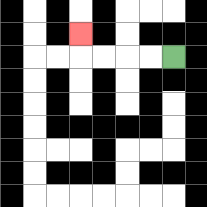{'start': '[7, 2]', 'end': '[3, 1]', 'path_directions': 'L,L,L,L,U', 'path_coordinates': '[[7, 2], [6, 2], [5, 2], [4, 2], [3, 2], [3, 1]]'}